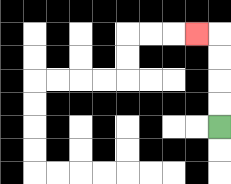{'start': '[9, 5]', 'end': '[8, 1]', 'path_directions': 'U,U,U,U,L', 'path_coordinates': '[[9, 5], [9, 4], [9, 3], [9, 2], [9, 1], [8, 1]]'}